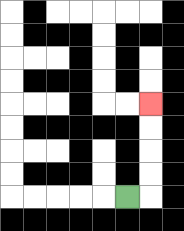{'start': '[5, 8]', 'end': '[6, 4]', 'path_directions': 'R,U,U,U,U', 'path_coordinates': '[[5, 8], [6, 8], [6, 7], [6, 6], [6, 5], [6, 4]]'}